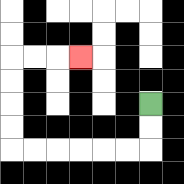{'start': '[6, 4]', 'end': '[3, 2]', 'path_directions': 'D,D,L,L,L,L,L,L,U,U,U,U,R,R,R', 'path_coordinates': '[[6, 4], [6, 5], [6, 6], [5, 6], [4, 6], [3, 6], [2, 6], [1, 6], [0, 6], [0, 5], [0, 4], [0, 3], [0, 2], [1, 2], [2, 2], [3, 2]]'}